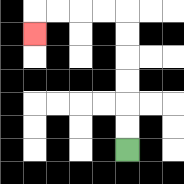{'start': '[5, 6]', 'end': '[1, 1]', 'path_directions': 'U,U,U,U,U,U,L,L,L,L,D', 'path_coordinates': '[[5, 6], [5, 5], [5, 4], [5, 3], [5, 2], [5, 1], [5, 0], [4, 0], [3, 0], [2, 0], [1, 0], [1, 1]]'}